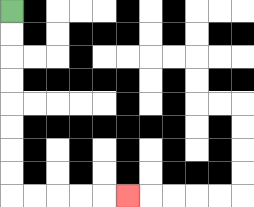{'start': '[0, 0]', 'end': '[5, 8]', 'path_directions': 'D,D,D,D,D,D,D,D,R,R,R,R,R', 'path_coordinates': '[[0, 0], [0, 1], [0, 2], [0, 3], [0, 4], [0, 5], [0, 6], [0, 7], [0, 8], [1, 8], [2, 8], [3, 8], [4, 8], [5, 8]]'}